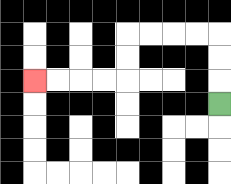{'start': '[9, 4]', 'end': '[1, 3]', 'path_directions': 'U,U,U,L,L,L,L,D,D,L,L,L,L', 'path_coordinates': '[[9, 4], [9, 3], [9, 2], [9, 1], [8, 1], [7, 1], [6, 1], [5, 1], [5, 2], [5, 3], [4, 3], [3, 3], [2, 3], [1, 3]]'}